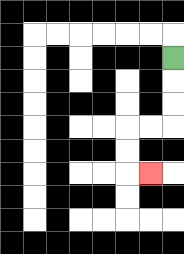{'start': '[7, 2]', 'end': '[6, 7]', 'path_directions': 'D,D,D,L,L,D,D,R', 'path_coordinates': '[[7, 2], [7, 3], [7, 4], [7, 5], [6, 5], [5, 5], [5, 6], [5, 7], [6, 7]]'}